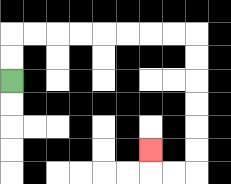{'start': '[0, 3]', 'end': '[6, 6]', 'path_directions': 'U,U,R,R,R,R,R,R,R,R,D,D,D,D,D,D,L,L,U', 'path_coordinates': '[[0, 3], [0, 2], [0, 1], [1, 1], [2, 1], [3, 1], [4, 1], [5, 1], [6, 1], [7, 1], [8, 1], [8, 2], [8, 3], [8, 4], [8, 5], [8, 6], [8, 7], [7, 7], [6, 7], [6, 6]]'}